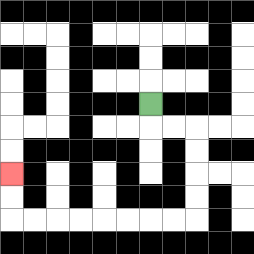{'start': '[6, 4]', 'end': '[0, 7]', 'path_directions': 'D,R,R,D,D,D,D,L,L,L,L,L,L,L,L,U,U', 'path_coordinates': '[[6, 4], [6, 5], [7, 5], [8, 5], [8, 6], [8, 7], [8, 8], [8, 9], [7, 9], [6, 9], [5, 9], [4, 9], [3, 9], [2, 9], [1, 9], [0, 9], [0, 8], [0, 7]]'}